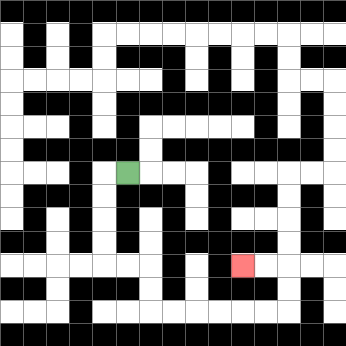{'start': '[5, 7]', 'end': '[10, 11]', 'path_directions': 'L,D,D,D,D,R,R,D,D,R,R,R,R,R,R,U,U,L,L', 'path_coordinates': '[[5, 7], [4, 7], [4, 8], [4, 9], [4, 10], [4, 11], [5, 11], [6, 11], [6, 12], [6, 13], [7, 13], [8, 13], [9, 13], [10, 13], [11, 13], [12, 13], [12, 12], [12, 11], [11, 11], [10, 11]]'}